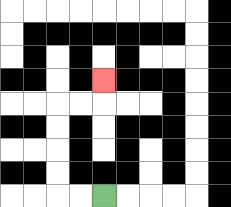{'start': '[4, 8]', 'end': '[4, 3]', 'path_directions': 'L,L,U,U,U,U,R,R,U', 'path_coordinates': '[[4, 8], [3, 8], [2, 8], [2, 7], [2, 6], [2, 5], [2, 4], [3, 4], [4, 4], [4, 3]]'}